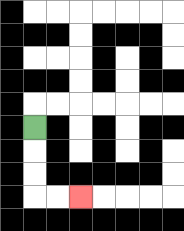{'start': '[1, 5]', 'end': '[3, 8]', 'path_directions': 'D,D,D,R,R', 'path_coordinates': '[[1, 5], [1, 6], [1, 7], [1, 8], [2, 8], [3, 8]]'}